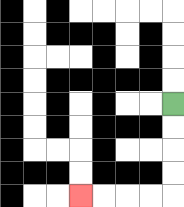{'start': '[7, 4]', 'end': '[3, 8]', 'path_directions': 'D,D,D,D,L,L,L,L', 'path_coordinates': '[[7, 4], [7, 5], [7, 6], [7, 7], [7, 8], [6, 8], [5, 8], [4, 8], [3, 8]]'}